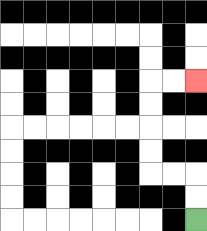{'start': '[8, 9]', 'end': '[8, 3]', 'path_directions': 'U,U,L,L,U,U,U,U,R,R', 'path_coordinates': '[[8, 9], [8, 8], [8, 7], [7, 7], [6, 7], [6, 6], [6, 5], [6, 4], [6, 3], [7, 3], [8, 3]]'}